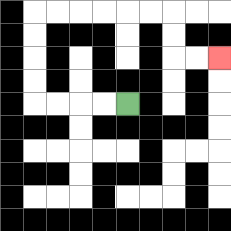{'start': '[5, 4]', 'end': '[9, 2]', 'path_directions': 'L,L,L,L,U,U,U,U,R,R,R,R,R,R,D,D,R,R', 'path_coordinates': '[[5, 4], [4, 4], [3, 4], [2, 4], [1, 4], [1, 3], [1, 2], [1, 1], [1, 0], [2, 0], [3, 0], [4, 0], [5, 0], [6, 0], [7, 0], [7, 1], [7, 2], [8, 2], [9, 2]]'}